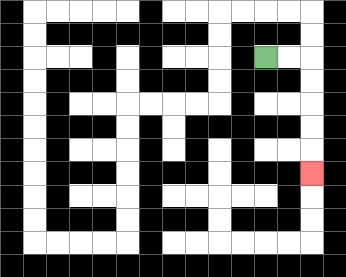{'start': '[11, 2]', 'end': '[13, 7]', 'path_directions': 'R,R,D,D,D,D,D', 'path_coordinates': '[[11, 2], [12, 2], [13, 2], [13, 3], [13, 4], [13, 5], [13, 6], [13, 7]]'}